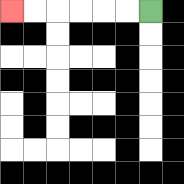{'start': '[6, 0]', 'end': '[0, 0]', 'path_directions': 'L,L,L,L,L,L', 'path_coordinates': '[[6, 0], [5, 0], [4, 0], [3, 0], [2, 0], [1, 0], [0, 0]]'}